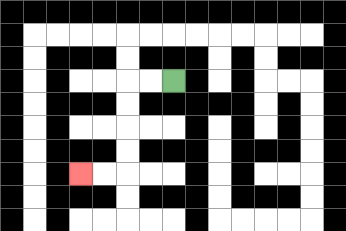{'start': '[7, 3]', 'end': '[3, 7]', 'path_directions': 'L,L,D,D,D,D,L,L', 'path_coordinates': '[[7, 3], [6, 3], [5, 3], [5, 4], [5, 5], [5, 6], [5, 7], [4, 7], [3, 7]]'}